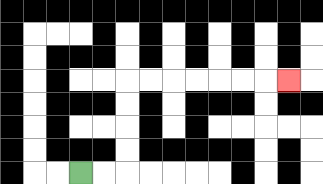{'start': '[3, 7]', 'end': '[12, 3]', 'path_directions': 'R,R,U,U,U,U,R,R,R,R,R,R,R', 'path_coordinates': '[[3, 7], [4, 7], [5, 7], [5, 6], [5, 5], [5, 4], [5, 3], [6, 3], [7, 3], [8, 3], [9, 3], [10, 3], [11, 3], [12, 3]]'}